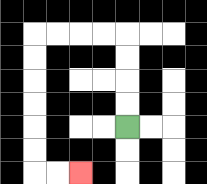{'start': '[5, 5]', 'end': '[3, 7]', 'path_directions': 'U,U,U,U,L,L,L,L,D,D,D,D,D,D,R,R', 'path_coordinates': '[[5, 5], [5, 4], [5, 3], [5, 2], [5, 1], [4, 1], [3, 1], [2, 1], [1, 1], [1, 2], [1, 3], [1, 4], [1, 5], [1, 6], [1, 7], [2, 7], [3, 7]]'}